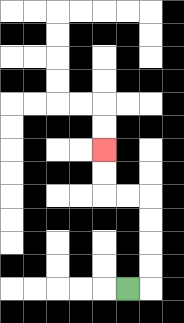{'start': '[5, 12]', 'end': '[4, 6]', 'path_directions': 'R,U,U,U,U,L,L,U,U', 'path_coordinates': '[[5, 12], [6, 12], [6, 11], [6, 10], [6, 9], [6, 8], [5, 8], [4, 8], [4, 7], [4, 6]]'}